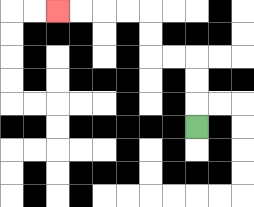{'start': '[8, 5]', 'end': '[2, 0]', 'path_directions': 'U,U,U,L,L,U,U,L,L,L,L', 'path_coordinates': '[[8, 5], [8, 4], [8, 3], [8, 2], [7, 2], [6, 2], [6, 1], [6, 0], [5, 0], [4, 0], [3, 0], [2, 0]]'}